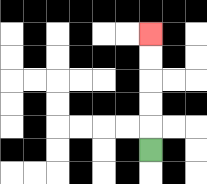{'start': '[6, 6]', 'end': '[6, 1]', 'path_directions': 'U,U,U,U,U', 'path_coordinates': '[[6, 6], [6, 5], [6, 4], [6, 3], [6, 2], [6, 1]]'}